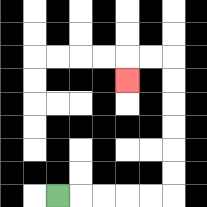{'start': '[2, 8]', 'end': '[5, 3]', 'path_directions': 'R,R,R,R,R,U,U,U,U,U,U,L,L,D', 'path_coordinates': '[[2, 8], [3, 8], [4, 8], [5, 8], [6, 8], [7, 8], [7, 7], [7, 6], [7, 5], [7, 4], [7, 3], [7, 2], [6, 2], [5, 2], [5, 3]]'}